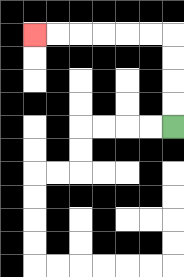{'start': '[7, 5]', 'end': '[1, 1]', 'path_directions': 'U,U,U,U,L,L,L,L,L,L', 'path_coordinates': '[[7, 5], [7, 4], [7, 3], [7, 2], [7, 1], [6, 1], [5, 1], [4, 1], [3, 1], [2, 1], [1, 1]]'}